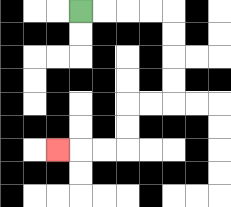{'start': '[3, 0]', 'end': '[2, 6]', 'path_directions': 'R,R,R,R,D,D,D,D,L,L,D,D,L,L,L', 'path_coordinates': '[[3, 0], [4, 0], [5, 0], [6, 0], [7, 0], [7, 1], [7, 2], [7, 3], [7, 4], [6, 4], [5, 4], [5, 5], [5, 6], [4, 6], [3, 6], [2, 6]]'}